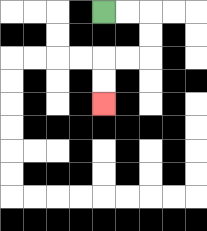{'start': '[4, 0]', 'end': '[4, 4]', 'path_directions': 'R,R,D,D,L,L,D,D', 'path_coordinates': '[[4, 0], [5, 0], [6, 0], [6, 1], [6, 2], [5, 2], [4, 2], [4, 3], [4, 4]]'}